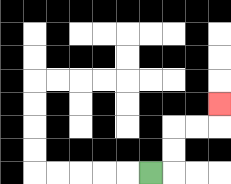{'start': '[6, 7]', 'end': '[9, 4]', 'path_directions': 'R,U,U,R,R,U', 'path_coordinates': '[[6, 7], [7, 7], [7, 6], [7, 5], [8, 5], [9, 5], [9, 4]]'}